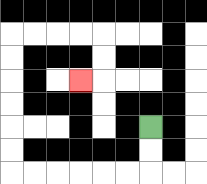{'start': '[6, 5]', 'end': '[3, 3]', 'path_directions': 'D,D,L,L,L,L,L,L,U,U,U,U,U,U,R,R,R,R,D,D,L', 'path_coordinates': '[[6, 5], [6, 6], [6, 7], [5, 7], [4, 7], [3, 7], [2, 7], [1, 7], [0, 7], [0, 6], [0, 5], [0, 4], [0, 3], [0, 2], [0, 1], [1, 1], [2, 1], [3, 1], [4, 1], [4, 2], [4, 3], [3, 3]]'}